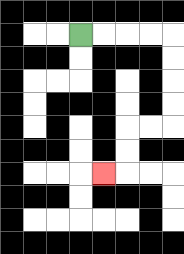{'start': '[3, 1]', 'end': '[4, 7]', 'path_directions': 'R,R,R,R,D,D,D,D,L,L,D,D,L', 'path_coordinates': '[[3, 1], [4, 1], [5, 1], [6, 1], [7, 1], [7, 2], [7, 3], [7, 4], [7, 5], [6, 5], [5, 5], [5, 6], [5, 7], [4, 7]]'}